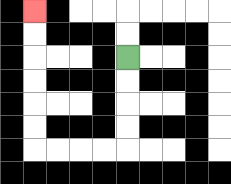{'start': '[5, 2]', 'end': '[1, 0]', 'path_directions': 'D,D,D,D,L,L,L,L,U,U,U,U,U,U', 'path_coordinates': '[[5, 2], [5, 3], [5, 4], [5, 5], [5, 6], [4, 6], [3, 6], [2, 6], [1, 6], [1, 5], [1, 4], [1, 3], [1, 2], [1, 1], [1, 0]]'}